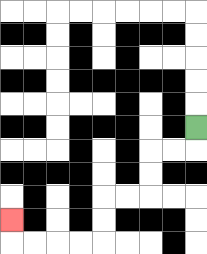{'start': '[8, 5]', 'end': '[0, 9]', 'path_directions': 'D,L,L,D,D,L,L,D,D,L,L,L,L,U', 'path_coordinates': '[[8, 5], [8, 6], [7, 6], [6, 6], [6, 7], [6, 8], [5, 8], [4, 8], [4, 9], [4, 10], [3, 10], [2, 10], [1, 10], [0, 10], [0, 9]]'}